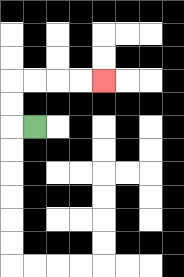{'start': '[1, 5]', 'end': '[4, 3]', 'path_directions': 'L,U,U,R,R,R,R', 'path_coordinates': '[[1, 5], [0, 5], [0, 4], [0, 3], [1, 3], [2, 3], [3, 3], [4, 3]]'}